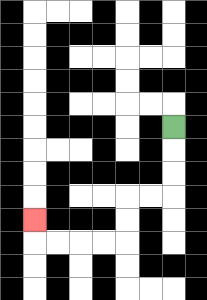{'start': '[7, 5]', 'end': '[1, 9]', 'path_directions': 'D,D,D,L,L,D,D,L,L,L,L,U', 'path_coordinates': '[[7, 5], [7, 6], [7, 7], [7, 8], [6, 8], [5, 8], [5, 9], [5, 10], [4, 10], [3, 10], [2, 10], [1, 10], [1, 9]]'}